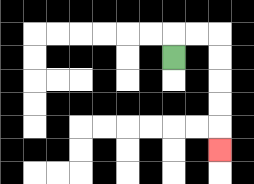{'start': '[7, 2]', 'end': '[9, 6]', 'path_directions': 'U,R,R,D,D,D,D,D', 'path_coordinates': '[[7, 2], [7, 1], [8, 1], [9, 1], [9, 2], [9, 3], [9, 4], [9, 5], [9, 6]]'}